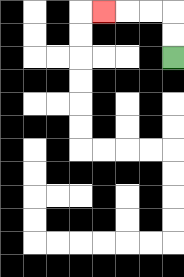{'start': '[7, 2]', 'end': '[4, 0]', 'path_directions': 'U,U,L,L,L', 'path_coordinates': '[[7, 2], [7, 1], [7, 0], [6, 0], [5, 0], [4, 0]]'}